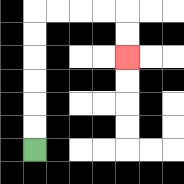{'start': '[1, 6]', 'end': '[5, 2]', 'path_directions': 'U,U,U,U,U,U,R,R,R,R,D,D', 'path_coordinates': '[[1, 6], [1, 5], [1, 4], [1, 3], [1, 2], [1, 1], [1, 0], [2, 0], [3, 0], [4, 0], [5, 0], [5, 1], [5, 2]]'}